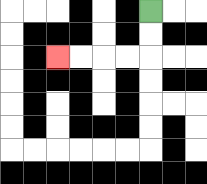{'start': '[6, 0]', 'end': '[2, 2]', 'path_directions': 'D,D,L,L,L,L', 'path_coordinates': '[[6, 0], [6, 1], [6, 2], [5, 2], [4, 2], [3, 2], [2, 2]]'}